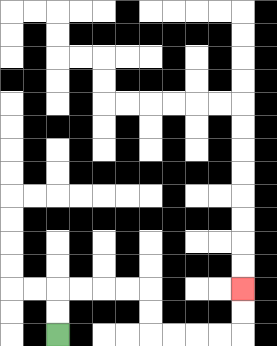{'start': '[2, 14]', 'end': '[10, 12]', 'path_directions': 'U,U,R,R,R,R,D,D,R,R,R,R,U,U', 'path_coordinates': '[[2, 14], [2, 13], [2, 12], [3, 12], [4, 12], [5, 12], [6, 12], [6, 13], [6, 14], [7, 14], [8, 14], [9, 14], [10, 14], [10, 13], [10, 12]]'}